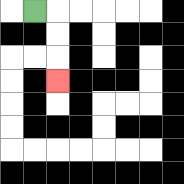{'start': '[1, 0]', 'end': '[2, 3]', 'path_directions': 'R,D,D,D', 'path_coordinates': '[[1, 0], [2, 0], [2, 1], [2, 2], [2, 3]]'}